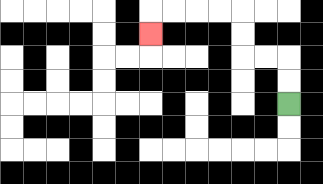{'start': '[12, 4]', 'end': '[6, 1]', 'path_directions': 'U,U,L,L,U,U,L,L,L,L,D', 'path_coordinates': '[[12, 4], [12, 3], [12, 2], [11, 2], [10, 2], [10, 1], [10, 0], [9, 0], [8, 0], [7, 0], [6, 0], [6, 1]]'}